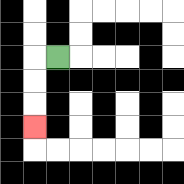{'start': '[2, 2]', 'end': '[1, 5]', 'path_directions': 'L,D,D,D', 'path_coordinates': '[[2, 2], [1, 2], [1, 3], [1, 4], [1, 5]]'}